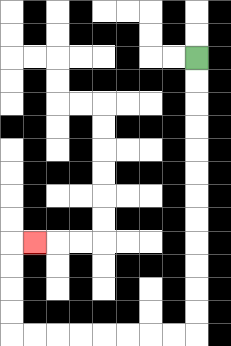{'start': '[8, 2]', 'end': '[1, 10]', 'path_directions': 'D,D,D,D,D,D,D,D,D,D,D,D,L,L,L,L,L,L,L,L,U,U,U,U,R', 'path_coordinates': '[[8, 2], [8, 3], [8, 4], [8, 5], [8, 6], [8, 7], [8, 8], [8, 9], [8, 10], [8, 11], [8, 12], [8, 13], [8, 14], [7, 14], [6, 14], [5, 14], [4, 14], [3, 14], [2, 14], [1, 14], [0, 14], [0, 13], [0, 12], [0, 11], [0, 10], [1, 10]]'}